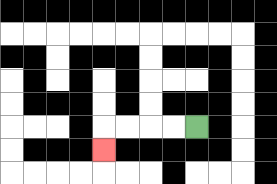{'start': '[8, 5]', 'end': '[4, 6]', 'path_directions': 'L,L,L,L,D', 'path_coordinates': '[[8, 5], [7, 5], [6, 5], [5, 5], [4, 5], [4, 6]]'}